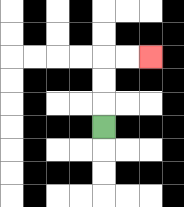{'start': '[4, 5]', 'end': '[6, 2]', 'path_directions': 'U,U,U,R,R', 'path_coordinates': '[[4, 5], [4, 4], [4, 3], [4, 2], [5, 2], [6, 2]]'}